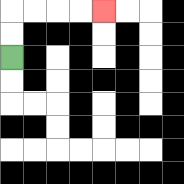{'start': '[0, 2]', 'end': '[4, 0]', 'path_directions': 'U,U,R,R,R,R', 'path_coordinates': '[[0, 2], [0, 1], [0, 0], [1, 0], [2, 0], [3, 0], [4, 0]]'}